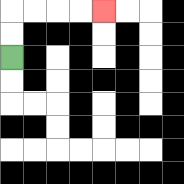{'start': '[0, 2]', 'end': '[4, 0]', 'path_directions': 'U,U,R,R,R,R', 'path_coordinates': '[[0, 2], [0, 1], [0, 0], [1, 0], [2, 0], [3, 0], [4, 0]]'}